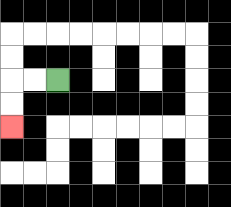{'start': '[2, 3]', 'end': '[0, 5]', 'path_directions': 'L,L,D,D', 'path_coordinates': '[[2, 3], [1, 3], [0, 3], [0, 4], [0, 5]]'}